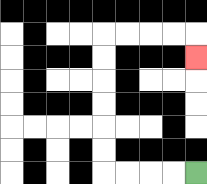{'start': '[8, 7]', 'end': '[8, 2]', 'path_directions': 'L,L,L,L,U,U,U,U,U,U,R,R,R,R,D', 'path_coordinates': '[[8, 7], [7, 7], [6, 7], [5, 7], [4, 7], [4, 6], [4, 5], [4, 4], [4, 3], [4, 2], [4, 1], [5, 1], [6, 1], [7, 1], [8, 1], [8, 2]]'}